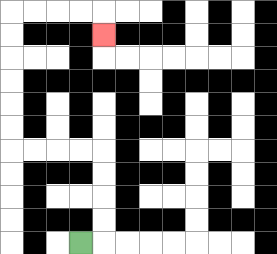{'start': '[3, 10]', 'end': '[4, 1]', 'path_directions': 'R,U,U,U,U,L,L,L,L,U,U,U,U,U,U,R,R,R,R,D', 'path_coordinates': '[[3, 10], [4, 10], [4, 9], [4, 8], [4, 7], [4, 6], [3, 6], [2, 6], [1, 6], [0, 6], [0, 5], [0, 4], [0, 3], [0, 2], [0, 1], [0, 0], [1, 0], [2, 0], [3, 0], [4, 0], [4, 1]]'}